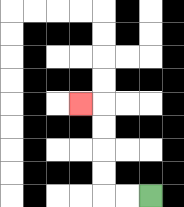{'start': '[6, 8]', 'end': '[3, 4]', 'path_directions': 'L,L,U,U,U,U,L', 'path_coordinates': '[[6, 8], [5, 8], [4, 8], [4, 7], [4, 6], [4, 5], [4, 4], [3, 4]]'}